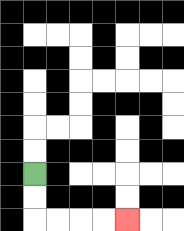{'start': '[1, 7]', 'end': '[5, 9]', 'path_directions': 'D,D,R,R,R,R', 'path_coordinates': '[[1, 7], [1, 8], [1, 9], [2, 9], [3, 9], [4, 9], [5, 9]]'}